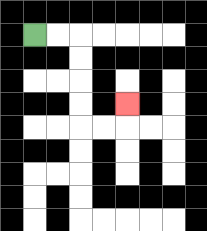{'start': '[1, 1]', 'end': '[5, 4]', 'path_directions': 'R,R,D,D,D,D,R,R,U', 'path_coordinates': '[[1, 1], [2, 1], [3, 1], [3, 2], [3, 3], [3, 4], [3, 5], [4, 5], [5, 5], [5, 4]]'}